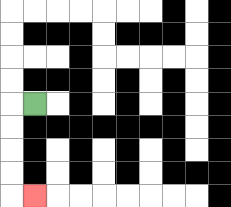{'start': '[1, 4]', 'end': '[1, 8]', 'path_directions': 'L,D,D,D,D,R', 'path_coordinates': '[[1, 4], [0, 4], [0, 5], [0, 6], [0, 7], [0, 8], [1, 8]]'}